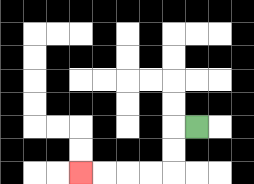{'start': '[8, 5]', 'end': '[3, 7]', 'path_directions': 'L,D,D,L,L,L,L', 'path_coordinates': '[[8, 5], [7, 5], [7, 6], [7, 7], [6, 7], [5, 7], [4, 7], [3, 7]]'}